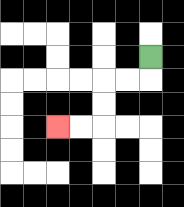{'start': '[6, 2]', 'end': '[2, 5]', 'path_directions': 'D,L,L,D,D,L,L', 'path_coordinates': '[[6, 2], [6, 3], [5, 3], [4, 3], [4, 4], [4, 5], [3, 5], [2, 5]]'}